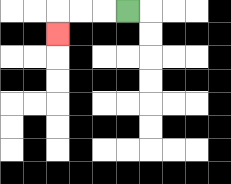{'start': '[5, 0]', 'end': '[2, 1]', 'path_directions': 'L,L,L,D', 'path_coordinates': '[[5, 0], [4, 0], [3, 0], [2, 0], [2, 1]]'}